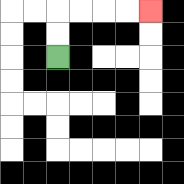{'start': '[2, 2]', 'end': '[6, 0]', 'path_directions': 'U,U,R,R,R,R', 'path_coordinates': '[[2, 2], [2, 1], [2, 0], [3, 0], [4, 0], [5, 0], [6, 0]]'}